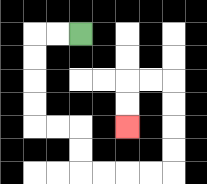{'start': '[3, 1]', 'end': '[5, 5]', 'path_directions': 'L,L,D,D,D,D,R,R,D,D,R,R,R,R,U,U,U,U,L,L,D,D', 'path_coordinates': '[[3, 1], [2, 1], [1, 1], [1, 2], [1, 3], [1, 4], [1, 5], [2, 5], [3, 5], [3, 6], [3, 7], [4, 7], [5, 7], [6, 7], [7, 7], [7, 6], [7, 5], [7, 4], [7, 3], [6, 3], [5, 3], [5, 4], [5, 5]]'}